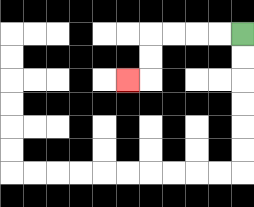{'start': '[10, 1]', 'end': '[5, 3]', 'path_directions': 'L,L,L,L,D,D,L', 'path_coordinates': '[[10, 1], [9, 1], [8, 1], [7, 1], [6, 1], [6, 2], [6, 3], [5, 3]]'}